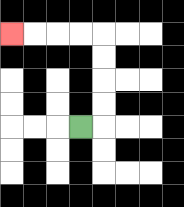{'start': '[3, 5]', 'end': '[0, 1]', 'path_directions': 'R,U,U,U,U,L,L,L,L', 'path_coordinates': '[[3, 5], [4, 5], [4, 4], [4, 3], [4, 2], [4, 1], [3, 1], [2, 1], [1, 1], [0, 1]]'}